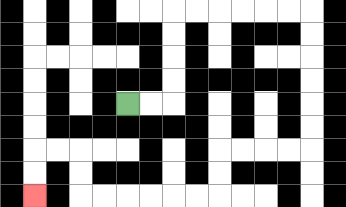{'start': '[5, 4]', 'end': '[1, 8]', 'path_directions': 'R,R,U,U,U,U,R,R,R,R,R,R,D,D,D,D,D,D,L,L,L,L,D,D,L,L,L,L,L,L,U,U,L,L,D,D', 'path_coordinates': '[[5, 4], [6, 4], [7, 4], [7, 3], [7, 2], [7, 1], [7, 0], [8, 0], [9, 0], [10, 0], [11, 0], [12, 0], [13, 0], [13, 1], [13, 2], [13, 3], [13, 4], [13, 5], [13, 6], [12, 6], [11, 6], [10, 6], [9, 6], [9, 7], [9, 8], [8, 8], [7, 8], [6, 8], [5, 8], [4, 8], [3, 8], [3, 7], [3, 6], [2, 6], [1, 6], [1, 7], [1, 8]]'}